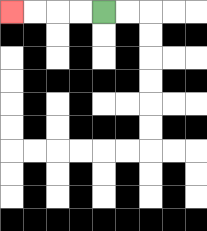{'start': '[4, 0]', 'end': '[0, 0]', 'path_directions': 'L,L,L,L', 'path_coordinates': '[[4, 0], [3, 0], [2, 0], [1, 0], [0, 0]]'}